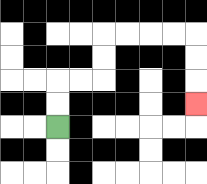{'start': '[2, 5]', 'end': '[8, 4]', 'path_directions': 'U,U,R,R,U,U,R,R,R,R,D,D,D', 'path_coordinates': '[[2, 5], [2, 4], [2, 3], [3, 3], [4, 3], [4, 2], [4, 1], [5, 1], [6, 1], [7, 1], [8, 1], [8, 2], [8, 3], [8, 4]]'}